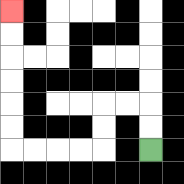{'start': '[6, 6]', 'end': '[0, 0]', 'path_directions': 'U,U,L,L,D,D,L,L,L,L,U,U,U,U,U,U', 'path_coordinates': '[[6, 6], [6, 5], [6, 4], [5, 4], [4, 4], [4, 5], [4, 6], [3, 6], [2, 6], [1, 6], [0, 6], [0, 5], [0, 4], [0, 3], [0, 2], [0, 1], [0, 0]]'}